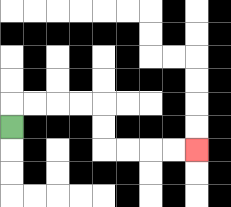{'start': '[0, 5]', 'end': '[8, 6]', 'path_directions': 'U,R,R,R,R,D,D,R,R,R,R', 'path_coordinates': '[[0, 5], [0, 4], [1, 4], [2, 4], [3, 4], [4, 4], [4, 5], [4, 6], [5, 6], [6, 6], [7, 6], [8, 6]]'}